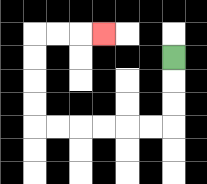{'start': '[7, 2]', 'end': '[4, 1]', 'path_directions': 'D,D,D,L,L,L,L,L,L,U,U,U,U,R,R,R', 'path_coordinates': '[[7, 2], [7, 3], [7, 4], [7, 5], [6, 5], [5, 5], [4, 5], [3, 5], [2, 5], [1, 5], [1, 4], [1, 3], [1, 2], [1, 1], [2, 1], [3, 1], [4, 1]]'}